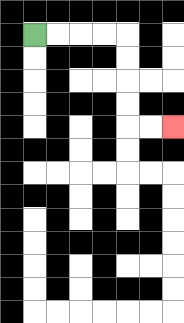{'start': '[1, 1]', 'end': '[7, 5]', 'path_directions': 'R,R,R,R,D,D,D,D,R,R', 'path_coordinates': '[[1, 1], [2, 1], [3, 1], [4, 1], [5, 1], [5, 2], [5, 3], [5, 4], [5, 5], [6, 5], [7, 5]]'}